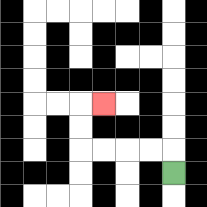{'start': '[7, 7]', 'end': '[4, 4]', 'path_directions': 'U,L,L,L,L,U,U,R', 'path_coordinates': '[[7, 7], [7, 6], [6, 6], [5, 6], [4, 6], [3, 6], [3, 5], [3, 4], [4, 4]]'}